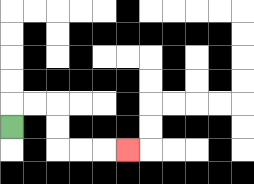{'start': '[0, 5]', 'end': '[5, 6]', 'path_directions': 'U,R,R,D,D,R,R,R', 'path_coordinates': '[[0, 5], [0, 4], [1, 4], [2, 4], [2, 5], [2, 6], [3, 6], [4, 6], [5, 6]]'}